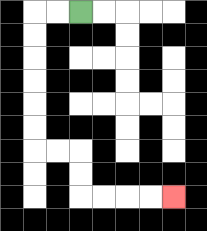{'start': '[3, 0]', 'end': '[7, 8]', 'path_directions': 'L,L,D,D,D,D,D,D,R,R,D,D,R,R,R,R', 'path_coordinates': '[[3, 0], [2, 0], [1, 0], [1, 1], [1, 2], [1, 3], [1, 4], [1, 5], [1, 6], [2, 6], [3, 6], [3, 7], [3, 8], [4, 8], [5, 8], [6, 8], [7, 8]]'}